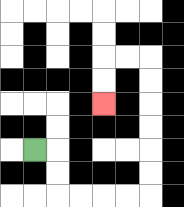{'start': '[1, 6]', 'end': '[4, 4]', 'path_directions': 'R,D,D,R,R,R,R,U,U,U,U,U,U,L,L,D,D', 'path_coordinates': '[[1, 6], [2, 6], [2, 7], [2, 8], [3, 8], [4, 8], [5, 8], [6, 8], [6, 7], [6, 6], [6, 5], [6, 4], [6, 3], [6, 2], [5, 2], [4, 2], [4, 3], [4, 4]]'}